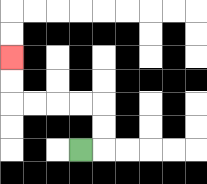{'start': '[3, 6]', 'end': '[0, 2]', 'path_directions': 'R,U,U,L,L,L,L,U,U', 'path_coordinates': '[[3, 6], [4, 6], [4, 5], [4, 4], [3, 4], [2, 4], [1, 4], [0, 4], [0, 3], [0, 2]]'}